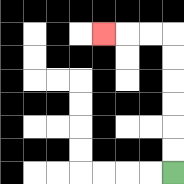{'start': '[7, 7]', 'end': '[4, 1]', 'path_directions': 'U,U,U,U,U,U,L,L,L', 'path_coordinates': '[[7, 7], [7, 6], [7, 5], [7, 4], [7, 3], [7, 2], [7, 1], [6, 1], [5, 1], [4, 1]]'}